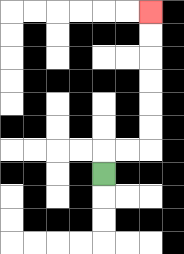{'start': '[4, 7]', 'end': '[6, 0]', 'path_directions': 'U,R,R,U,U,U,U,U,U', 'path_coordinates': '[[4, 7], [4, 6], [5, 6], [6, 6], [6, 5], [6, 4], [6, 3], [6, 2], [6, 1], [6, 0]]'}